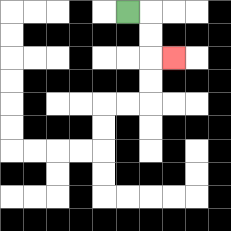{'start': '[5, 0]', 'end': '[7, 2]', 'path_directions': 'R,D,D,R', 'path_coordinates': '[[5, 0], [6, 0], [6, 1], [6, 2], [7, 2]]'}